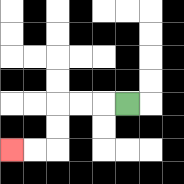{'start': '[5, 4]', 'end': '[0, 6]', 'path_directions': 'L,L,L,D,D,L,L', 'path_coordinates': '[[5, 4], [4, 4], [3, 4], [2, 4], [2, 5], [2, 6], [1, 6], [0, 6]]'}